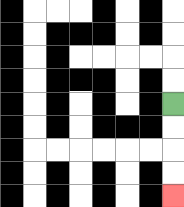{'start': '[7, 4]', 'end': '[7, 8]', 'path_directions': 'D,D,D,D', 'path_coordinates': '[[7, 4], [7, 5], [7, 6], [7, 7], [7, 8]]'}